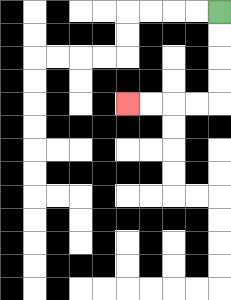{'start': '[9, 0]', 'end': '[5, 4]', 'path_directions': 'D,D,D,D,L,L,L,L', 'path_coordinates': '[[9, 0], [9, 1], [9, 2], [9, 3], [9, 4], [8, 4], [7, 4], [6, 4], [5, 4]]'}